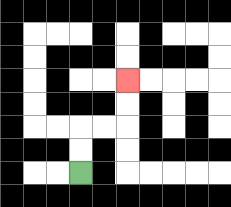{'start': '[3, 7]', 'end': '[5, 3]', 'path_directions': 'U,U,R,R,U,U', 'path_coordinates': '[[3, 7], [3, 6], [3, 5], [4, 5], [5, 5], [5, 4], [5, 3]]'}